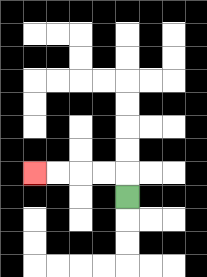{'start': '[5, 8]', 'end': '[1, 7]', 'path_directions': 'U,L,L,L,L', 'path_coordinates': '[[5, 8], [5, 7], [4, 7], [3, 7], [2, 7], [1, 7]]'}